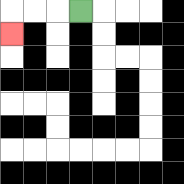{'start': '[3, 0]', 'end': '[0, 1]', 'path_directions': 'L,L,L,D', 'path_coordinates': '[[3, 0], [2, 0], [1, 0], [0, 0], [0, 1]]'}